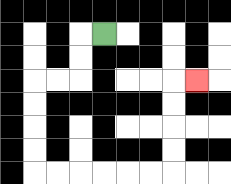{'start': '[4, 1]', 'end': '[8, 3]', 'path_directions': 'L,D,D,L,L,D,D,D,D,R,R,R,R,R,R,U,U,U,U,R', 'path_coordinates': '[[4, 1], [3, 1], [3, 2], [3, 3], [2, 3], [1, 3], [1, 4], [1, 5], [1, 6], [1, 7], [2, 7], [3, 7], [4, 7], [5, 7], [6, 7], [7, 7], [7, 6], [7, 5], [7, 4], [7, 3], [8, 3]]'}